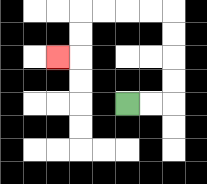{'start': '[5, 4]', 'end': '[2, 2]', 'path_directions': 'R,R,U,U,U,U,L,L,L,L,D,D,L', 'path_coordinates': '[[5, 4], [6, 4], [7, 4], [7, 3], [7, 2], [7, 1], [7, 0], [6, 0], [5, 0], [4, 0], [3, 0], [3, 1], [3, 2], [2, 2]]'}